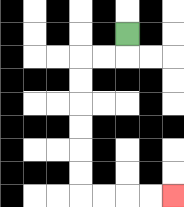{'start': '[5, 1]', 'end': '[7, 8]', 'path_directions': 'D,L,L,D,D,D,D,D,D,R,R,R,R', 'path_coordinates': '[[5, 1], [5, 2], [4, 2], [3, 2], [3, 3], [3, 4], [3, 5], [3, 6], [3, 7], [3, 8], [4, 8], [5, 8], [6, 8], [7, 8]]'}